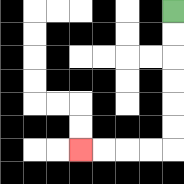{'start': '[7, 0]', 'end': '[3, 6]', 'path_directions': 'D,D,D,D,D,D,L,L,L,L', 'path_coordinates': '[[7, 0], [7, 1], [7, 2], [7, 3], [7, 4], [7, 5], [7, 6], [6, 6], [5, 6], [4, 6], [3, 6]]'}